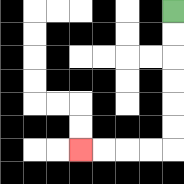{'start': '[7, 0]', 'end': '[3, 6]', 'path_directions': 'D,D,D,D,D,D,L,L,L,L', 'path_coordinates': '[[7, 0], [7, 1], [7, 2], [7, 3], [7, 4], [7, 5], [7, 6], [6, 6], [5, 6], [4, 6], [3, 6]]'}